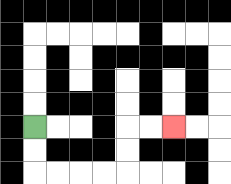{'start': '[1, 5]', 'end': '[7, 5]', 'path_directions': 'D,D,R,R,R,R,U,U,R,R', 'path_coordinates': '[[1, 5], [1, 6], [1, 7], [2, 7], [3, 7], [4, 7], [5, 7], [5, 6], [5, 5], [6, 5], [7, 5]]'}